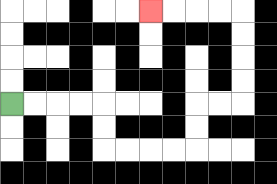{'start': '[0, 4]', 'end': '[6, 0]', 'path_directions': 'R,R,R,R,D,D,R,R,R,R,U,U,R,R,U,U,U,U,L,L,L,L', 'path_coordinates': '[[0, 4], [1, 4], [2, 4], [3, 4], [4, 4], [4, 5], [4, 6], [5, 6], [6, 6], [7, 6], [8, 6], [8, 5], [8, 4], [9, 4], [10, 4], [10, 3], [10, 2], [10, 1], [10, 0], [9, 0], [8, 0], [7, 0], [6, 0]]'}